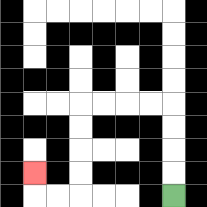{'start': '[7, 8]', 'end': '[1, 7]', 'path_directions': 'U,U,U,U,L,L,L,L,D,D,D,D,L,L,U', 'path_coordinates': '[[7, 8], [7, 7], [7, 6], [7, 5], [7, 4], [6, 4], [5, 4], [4, 4], [3, 4], [3, 5], [3, 6], [3, 7], [3, 8], [2, 8], [1, 8], [1, 7]]'}